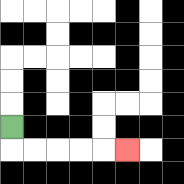{'start': '[0, 5]', 'end': '[5, 6]', 'path_directions': 'D,R,R,R,R,R', 'path_coordinates': '[[0, 5], [0, 6], [1, 6], [2, 6], [3, 6], [4, 6], [5, 6]]'}